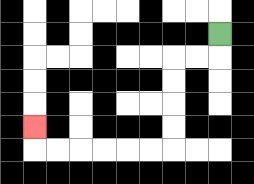{'start': '[9, 1]', 'end': '[1, 5]', 'path_directions': 'D,L,L,D,D,D,D,L,L,L,L,L,L,U', 'path_coordinates': '[[9, 1], [9, 2], [8, 2], [7, 2], [7, 3], [7, 4], [7, 5], [7, 6], [6, 6], [5, 6], [4, 6], [3, 6], [2, 6], [1, 6], [1, 5]]'}